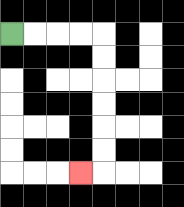{'start': '[0, 1]', 'end': '[3, 7]', 'path_directions': 'R,R,R,R,D,D,D,D,D,D,L', 'path_coordinates': '[[0, 1], [1, 1], [2, 1], [3, 1], [4, 1], [4, 2], [4, 3], [4, 4], [4, 5], [4, 6], [4, 7], [3, 7]]'}